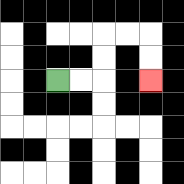{'start': '[2, 3]', 'end': '[6, 3]', 'path_directions': 'R,R,U,U,R,R,D,D', 'path_coordinates': '[[2, 3], [3, 3], [4, 3], [4, 2], [4, 1], [5, 1], [6, 1], [6, 2], [6, 3]]'}